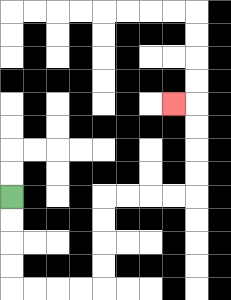{'start': '[0, 8]', 'end': '[7, 4]', 'path_directions': 'D,D,D,D,R,R,R,R,U,U,U,U,R,R,R,R,U,U,U,U,L', 'path_coordinates': '[[0, 8], [0, 9], [0, 10], [0, 11], [0, 12], [1, 12], [2, 12], [3, 12], [4, 12], [4, 11], [4, 10], [4, 9], [4, 8], [5, 8], [6, 8], [7, 8], [8, 8], [8, 7], [8, 6], [8, 5], [8, 4], [7, 4]]'}